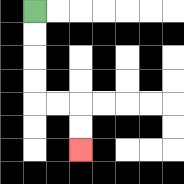{'start': '[1, 0]', 'end': '[3, 6]', 'path_directions': 'D,D,D,D,R,R,D,D', 'path_coordinates': '[[1, 0], [1, 1], [1, 2], [1, 3], [1, 4], [2, 4], [3, 4], [3, 5], [3, 6]]'}